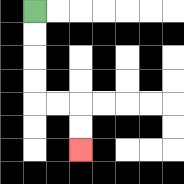{'start': '[1, 0]', 'end': '[3, 6]', 'path_directions': 'D,D,D,D,R,R,D,D', 'path_coordinates': '[[1, 0], [1, 1], [1, 2], [1, 3], [1, 4], [2, 4], [3, 4], [3, 5], [3, 6]]'}